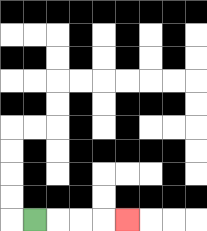{'start': '[1, 9]', 'end': '[5, 9]', 'path_directions': 'R,R,R,R', 'path_coordinates': '[[1, 9], [2, 9], [3, 9], [4, 9], [5, 9]]'}